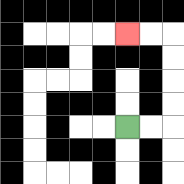{'start': '[5, 5]', 'end': '[5, 1]', 'path_directions': 'R,R,U,U,U,U,L,L', 'path_coordinates': '[[5, 5], [6, 5], [7, 5], [7, 4], [7, 3], [7, 2], [7, 1], [6, 1], [5, 1]]'}